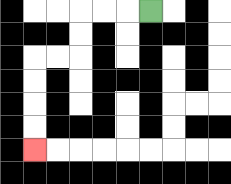{'start': '[6, 0]', 'end': '[1, 6]', 'path_directions': 'L,L,L,D,D,L,L,D,D,D,D', 'path_coordinates': '[[6, 0], [5, 0], [4, 0], [3, 0], [3, 1], [3, 2], [2, 2], [1, 2], [1, 3], [1, 4], [1, 5], [1, 6]]'}